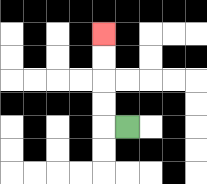{'start': '[5, 5]', 'end': '[4, 1]', 'path_directions': 'L,U,U,U,U', 'path_coordinates': '[[5, 5], [4, 5], [4, 4], [4, 3], [4, 2], [4, 1]]'}